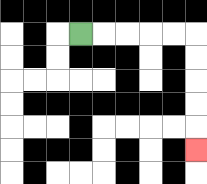{'start': '[3, 1]', 'end': '[8, 6]', 'path_directions': 'R,R,R,R,R,D,D,D,D,D', 'path_coordinates': '[[3, 1], [4, 1], [5, 1], [6, 1], [7, 1], [8, 1], [8, 2], [8, 3], [8, 4], [8, 5], [8, 6]]'}